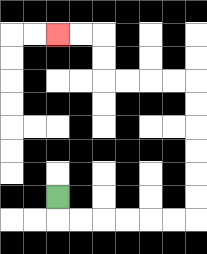{'start': '[2, 8]', 'end': '[2, 1]', 'path_directions': 'D,R,R,R,R,R,R,U,U,U,U,U,U,L,L,L,L,U,U,L,L', 'path_coordinates': '[[2, 8], [2, 9], [3, 9], [4, 9], [5, 9], [6, 9], [7, 9], [8, 9], [8, 8], [8, 7], [8, 6], [8, 5], [8, 4], [8, 3], [7, 3], [6, 3], [5, 3], [4, 3], [4, 2], [4, 1], [3, 1], [2, 1]]'}